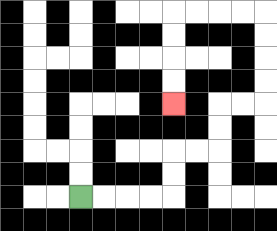{'start': '[3, 8]', 'end': '[7, 4]', 'path_directions': 'R,R,R,R,U,U,R,R,U,U,R,R,U,U,U,U,L,L,L,L,D,D,D,D', 'path_coordinates': '[[3, 8], [4, 8], [5, 8], [6, 8], [7, 8], [7, 7], [7, 6], [8, 6], [9, 6], [9, 5], [9, 4], [10, 4], [11, 4], [11, 3], [11, 2], [11, 1], [11, 0], [10, 0], [9, 0], [8, 0], [7, 0], [7, 1], [7, 2], [7, 3], [7, 4]]'}